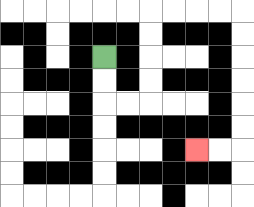{'start': '[4, 2]', 'end': '[8, 6]', 'path_directions': 'D,D,R,R,U,U,U,U,R,R,R,R,D,D,D,D,D,D,L,L', 'path_coordinates': '[[4, 2], [4, 3], [4, 4], [5, 4], [6, 4], [6, 3], [6, 2], [6, 1], [6, 0], [7, 0], [8, 0], [9, 0], [10, 0], [10, 1], [10, 2], [10, 3], [10, 4], [10, 5], [10, 6], [9, 6], [8, 6]]'}